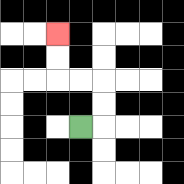{'start': '[3, 5]', 'end': '[2, 1]', 'path_directions': 'R,U,U,L,L,U,U', 'path_coordinates': '[[3, 5], [4, 5], [4, 4], [4, 3], [3, 3], [2, 3], [2, 2], [2, 1]]'}